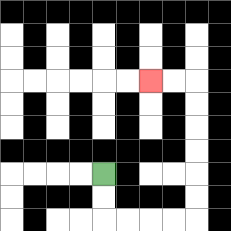{'start': '[4, 7]', 'end': '[6, 3]', 'path_directions': 'D,D,R,R,R,R,U,U,U,U,U,U,L,L', 'path_coordinates': '[[4, 7], [4, 8], [4, 9], [5, 9], [6, 9], [7, 9], [8, 9], [8, 8], [8, 7], [8, 6], [8, 5], [8, 4], [8, 3], [7, 3], [6, 3]]'}